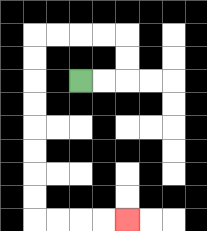{'start': '[3, 3]', 'end': '[5, 9]', 'path_directions': 'R,R,U,U,L,L,L,L,D,D,D,D,D,D,D,D,R,R,R,R', 'path_coordinates': '[[3, 3], [4, 3], [5, 3], [5, 2], [5, 1], [4, 1], [3, 1], [2, 1], [1, 1], [1, 2], [1, 3], [1, 4], [1, 5], [1, 6], [1, 7], [1, 8], [1, 9], [2, 9], [3, 9], [4, 9], [5, 9]]'}